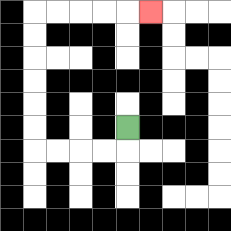{'start': '[5, 5]', 'end': '[6, 0]', 'path_directions': 'D,L,L,L,L,U,U,U,U,U,U,R,R,R,R,R', 'path_coordinates': '[[5, 5], [5, 6], [4, 6], [3, 6], [2, 6], [1, 6], [1, 5], [1, 4], [1, 3], [1, 2], [1, 1], [1, 0], [2, 0], [3, 0], [4, 0], [5, 0], [6, 0]]'}